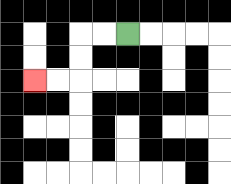{'start': '[5, 1]', 'end': '[1, 3]', 'path_directions': 'L,L,D,D,L,L', 'path_coordinates': '[[5, 1], [4, 1], [3, 1], [3, 2], [3, 3], [2, 3], [1, 3]]'}